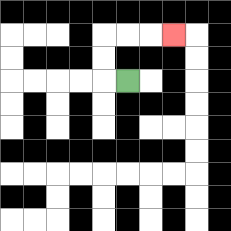{'start': '[5, 3]', 'end': '[7, 1]', 'path_directions': 'L,U,U,R,R,R', 'path_coordinates': '[[5, 3], [4, 3], [4, 2], [4, 1], [5, 1], [6, 1], [7, 1]]'}